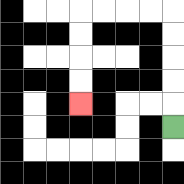{'start': '[7, 5]', 'end': '[3, 4]', 'path_directions': 'U,U,U,U,U,L,L,L,L,D,D,D,D', 'path_coordinates': '[[7, 5], [7, 4], [7, 3], [7, 2], [7, 1], [7, 0], [6, 0], [5, 0], [4, 0], [3, 0], [3, 1], [3, 2], [3, 3], [3, 4]]'}